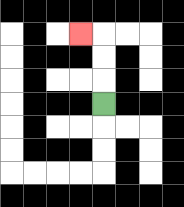{'start': '[4, 4]', 'end': '[3, 1]', 'path_directions': 'U,U,U,L', 'path_coordinates': '[[4, 4], [4, 3], [4, 2], [4, 1], [3, 1]]'}